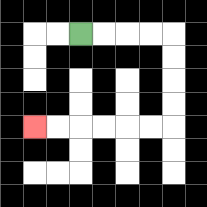{'start': '[3, 1]', 'end': '[1, 5]', 'path_directions': 'R,R,R,R,D,D,D,D,L,L,L,L,L,L', 'path_coordinates': '[[3, 1], [4, 1], [5, 1], [6, 1], [7, 1], [7, 2], [7, 3], [7, 4], [7, 5], [6, 5], [5, 5], [4, 5], [3, 5], [2, 5], [1, 5]]'}